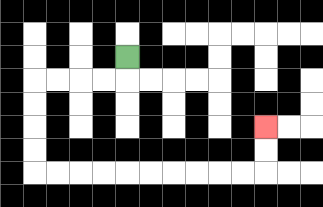{'start': '[5, 2]', 'end': '[11, 5]', 'path_directions': 'D,L,L,L,L,D,D,D,D,R,R,R,R,R,R,R,R,R,R,U,U', 'path_coordinates': '[[5, 2], [5, 3], [4, 3], [3, 3], [2, 3], [1, 3], [1, 4], [1, 5], [1, 6], [1, 7], [2, 7], [3, 7], [4, 7], [5, 7], [6, 7], [7, 7], [8, 7], [9, 7], [10, 7], [11, 7], [11, 6], [11, 5]]'}